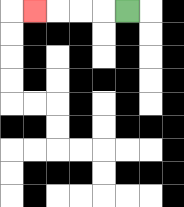{'start': '[5, 0]', 'end': '[1, 0]', 'path_directions': 'L,L,L,L', 'path_coordinates': '[[5, 0], [4, 0], [3, 0], [2, 0], [1, 0]]'}